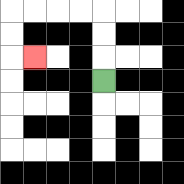{'start': '[4, 3]', 'end': '[1, 2]', 'path_directions': 'U,U,U,L,L,L,L,D,D,R', 'path_coordinates': '[[4, 3], [4, 2], [4, 1], [4, 0], [3, 0], [2, 0], [1, 0], [0, 0], [0, 1], [0, 2], [1, 2]]'}